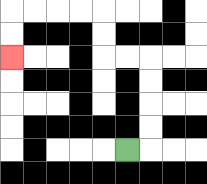{'start': '[5, 6]', 'end': '[0, 2]', 'path_directions': 'R,U,U,U,U,L,L,U,U,L,L,L,L,D,D', 'path_coordinates': '[[5, 6], [6, 6], [6, 5], [6, 4], [6, 3], [6, 2], [5, 2], [4, 2], [4, 1], [4, 0], [3, 0], [2, 0], [1, 0], [0, 0], [0, 1], [0, 2]]'}